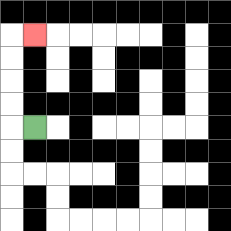{'start': '[1, 5]', 'end': '[1, 1]', 'path_directions': 'L,U,U,U,U,R', 'path_coordinates': '[[1, 5], [0, 5], [0, 4], [0, 3], [0, 2], [0, 1], [1, 1]]'}